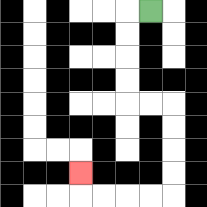{'start': '[6, 0]', 'end': '[3, 7]', 'path_directions': 'L,D,D,D,D,R,R,D,D,D,D,L,L,L,L,U', 'path_coordinates': '[[6, 0], [5, 0], [5, 1], [5, 2], [5, 3], [5, 4], [6, 4], [7, 4], [7, 5], [7, 6], [7, 7], [7, 8], [6, 8], [5, 8], [4, 8], [3, 8], [3, 7]]'}